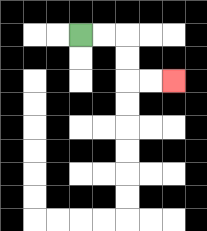{'start': '[3, 1]', 'end': '[7, 3]', 'path_directions': 'R,R,D,D,R,R', 'path_coordinates': '[[3, 1], [4, 1], [5, 1], [5, 2], [5, 3], [6, 3], [7, 3]]'}